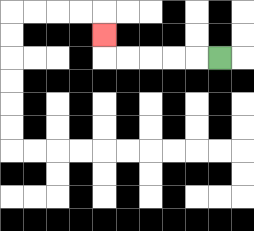{'start': '[9, 2]', 'end': '[4, 1]', 'path_directions': 'L,L,L,L,L,U', 'path_coordinates': '[[9, 2], [8, 2], [7, 2], [6, 2], [5, 2], [4, 2], [4, 1]]'}